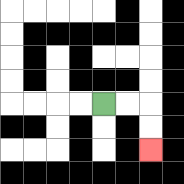{'start': '[4, 4]', 'end': '[6, 6]', 'path_directions': 'R,R,D,D', 'path_coordinates': '[[4, 4], [5, 4], [6, 4], [6, 5], [6, 6]]'}